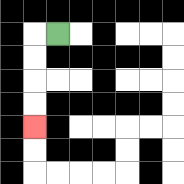{'start': '[2, 1]', 'end': '[1, 5]', 'path_directions': 'L,D,D,D,D', 'path_coordinates': '[[2, 1], [1, 1], [1, 2], [1, 3], [1, 4], [1, 5]]'}